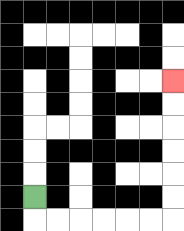{'start': '[1, 8]', 'end': '[7, 3]', 'path_directions': 'D,R,R,R,R,R,R,U,U,U,U,U,U', 'path_coordinates': '[[1, 8], [1, 9], [2, 9], [3, 9], [4, 9], [5, 9], [6, 9], [7, 9], [7, 8], [7, 7], [7, 6], [7, 5], [7, 4], [7, 3]]'}